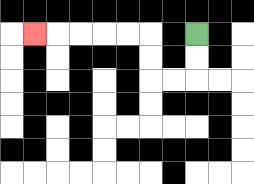{'start': '[8, 1]', 'end': '[1, 1]', 'path_directions': 'D,D,L,L,U,U,L,L,L,L,L', 'path_coordinates': '[[8, 1], [8, 2], [8, 3], [7, 3], [6, 3], [6, 2], [6, 1], [5, 1], [4, 1], [3, 1], [2, 1], [1, 1]]'}